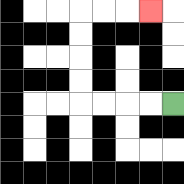{'start': '[7, 4]', 'end': '[6, 0]', 'path_directions': 'L,L,L,L,U,U,U,U,R,R,R', 'path_coordinates': '[[7, 4], [6, 4], [5, 4], [4, 4], [3, 4], [3, 3], [3, 2], [3, 1], [3, 0], [4, 0], [5, 0], [6, 0]]'}